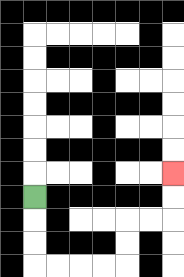{'start': '[1, 8]', 'end': '[7, 7]', 'path_directions': 'D,D,D,R,R,R,R,U,U,R,R,U,U', 'path_coordinates': '[[1, 8], [1, 9], [1, 10], [1, 11], [2, 11], [3, 11], [4, 11], [5, 11], [5, 10], [5, 9], [6, 9], [7, 9], [7, 8], [7, 7]]'}